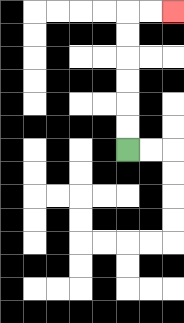{'start': '[5, 6]', 'end': '[7, 0]', 'path_directions': 'U,U,U,U,U,U,R,R', 'path_coordinates': '[[5, 6], [5, 5], [5, 4], [5, 3], [5, 2], [5, 1], [5, 0], [6, 0], [7, 0]]'}